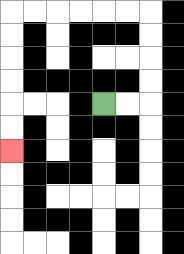{'start': '[4, 4]', 'end': '[0, 6]', 'path_directions': 'R,R,U,U,U,U,L,L,L,L,L,L,D,D,D,D,D,D', 'path_coordinates': '[[4, 4], [5, 4], [6, 4], [6, 3], [6, 2], [6, 1], [6, 0], [5, 0], [4, 0], [3, 0], [2, 0], [1, 0], [0, 0], [0, 1], [0, 2], [0, 3], [0, 4], [0, 5], [0, 6]]'}